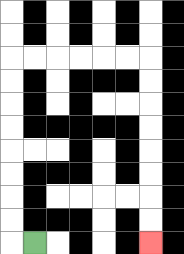{'start': '[1, 10]', 'end': '[6, 10]', 'path_directions': 'L,U,U,U,U,U,U,U,U,R,R,R,R,R,R,D,D,D,D,D,D,D,D', 'path_coordinates': '[[1, 10], [0, 10], [0, 9], [0, 8], [0, 7], [0, 6], [0, 5], [0, 4], [0, 3], [0, 2], [1, 2], [2, 2], [3, 2], [4, 2], [5, 2], [6, 2], [6, 3], [6, 4], [6, 5], [6, 6], [6, 7], [6, 8], [6, 9], [6, 10]]'}